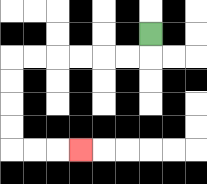{'start': '[6, 1]', 'end': '[3, 6]', 'path_directions': 'D,L,L,L,L,L,L,D,D,D,D,R,R,R', 'path_coordinates': '[[6, 1], [6, 2], [5, 2], [4, 2], [3, 2], [2, 2], [1, 2], [0, 2], [0, 3], [0, 4], [0, 5], [0, 6], [1, 6], [2, 6], [3, 6]]'}